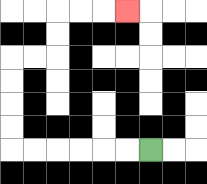{'start': '[6, 6]', 'end': '[5, 0]', 'path_directions': 'L,L,L,L,L,L,U,U,U,U,R,R,U,U,R,R,R', 'path_coordinates': '[[6, 6], [5, 6], [4, 6], [3, 6], [2, 6], [1, 6], [0, 6], [0, 5], [0, 4], [0, 3], [0, 2], [1, 2], [2, 2], [2, 1], [2, 0], [3, 0], [4, 0], [5, 0]]'}